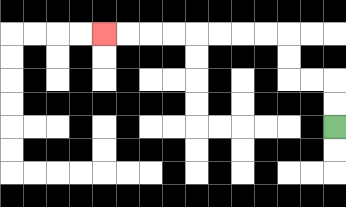{'start': '[14, 5]', 'end': '[4, 1]', 'path_directions': 'U,U,L,L,U,U,L,L,L,L,L,L,L,L', 'path_coordinates': '[[14, 5], [14, 4], [14, 3], [13, 3], [12, 3], [12, 2], [12, 1], [11, 1], [10, 1], [9, 1], [8, 1], [7, 1], [6, 1], [5, 1], [4, 1]]'}